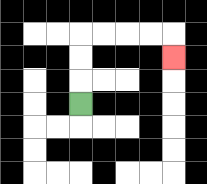{'start': '[3, 4]', 'end': '[7, 2]', 'path_directions': 'U,U,U,R,R,R,R,D', 'path_coordinates': '[[3, 4], [3, 3], [3, 2], [3, 1], [4, 1], [5, 1], [6, 1], [7, 1], [7, 2]]'}